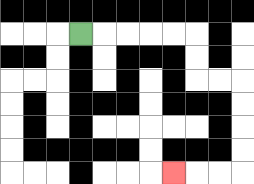{'start': '[3, 1]', 'end': '[7, 7]', 'path_directions': 'R,R,R,R,R,D,D,R,R,D,D,D,D,L,L,L', 'path_coordinates': '[[3, 1], [4, 1], [5, 1], [6, 1], [7, 1], [8, 1], [8, 2], [8, 3], [9, 3], [10, 3], [10, 4], [10, 5], [10, 6], [10, 7], [9, 7], [8, 7], [7, 7]]'}